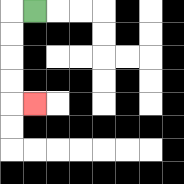{'start': '[1, 0]', 'end': '[1, 4]', 'path_directions': 'L,D,D,D,D,R', 'path_coordinates': '[[1, 0], [0, 0], [0, 1], [0, 2], [0, 3], [0, 4], [1, 4]]'}